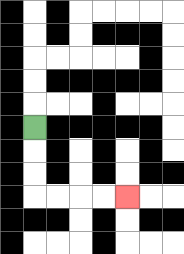{'start': '[1, 5]', 'end': '[5, 8]', 'path_directions': 'D,D,D,R,R,R,R', 'path_coordinates': '[[1, 5], [1, 6], [1, 7], [1, 8], [2, 8], [3, 8], [4, 8], [5, 8]]'}